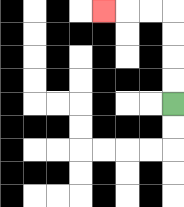{'start': '[7, 4]', 'end': '[4, 0]', 'path_directions': 'U,U,U,U,L,L,L', 'path_coordinates': '[[7, 4], [7, 3], [7, 2], [7, 1], [7, 0], [6, 0], [5, 0], [4, 0]]'}